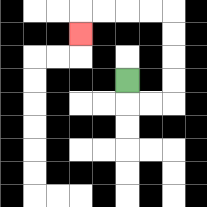{'start': '[5, 3]', 'end': '[3, 1]', 'path_directions': 'D,R,R,U,U,U,U,L,L,L,L,D', 'path_coordinates': '[[5, 3], [5, 4], [6, 4], [7, 4], [7, 3], [7, 2], [7, 1], [7, 0], [6, 0], [5, 0], [4, 0], [3, 0], [3, 1]]'}